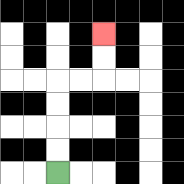{'start': '[2, 7]', 'end': '[4, 1]', 'path_directions': 'U,U,U,U,R,R,U,U', 'path_coordinates': '[[2, 7], [2, 6], [2, 5], [2, 4], [2, 3], [3, 3], [4, 3], [4, 2], [4, 1]]'}